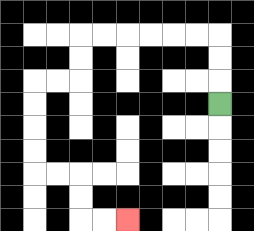{'start': '[9, 4]', 'end': '[5, 9]', 'path_directions': 'U,U,U,L,L,L,L,L,L,D,D,L,L,D,D,D,D,R,R,D,D,R,R', 'path_coordinates': '[[9, 4], [9, 3], [9, 2], [9, 1], [8, 1], [7, 1], [6, 1], [5, 1], [4, 1], [3, 1], [3, 2], [3, 3], [2, 3], [1, 3], [1, 4], [1, 5], [1, 6], [1, 7], [2, 7], [3, 7], [3, 8], [3, 9], [4, 9], [5, 9]]'}